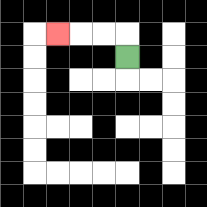{'start': '[5, 2]', 'end': '[2, 1]', 'path_directions': 'U,L,L,L', 'path_coordinates': '[[5, 2], [5, 1], [4, 1], [3, 1], [2, 1]]'}